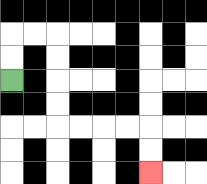{'start': '[0, 3]', 'end': '[6, 7]', 'path_directions': 'U,U,R,R,D,D,D,D,R,R,R,R,D,D', 'path_coordinates': '[[0, 3], [0, 2], [0, 1], [1, 1], [2, 1], [2, 2], [2, 3], [2, 4], [2, 5], [3, 5], [4, 5], [5, 5], [6, 5], [6, 6], [6, 7]]'}